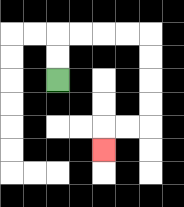{'start': '[2, 3]', 'end': '[4, 6]', 'path_directions': 'U,U,R,R,R,R,D,D,D,D,L,L,D', 'path_coordinates': '[[2, 3], [2, 2], [2, 1], [3, 1], [4, 1], [5, 1], [6, 1], [6, 2], [6, 3], [6, 4], [6, 5], [5, 5], [4, 5], [4, 6]]'}